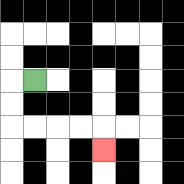{'start': '[1, 3]', 'end': '[4, 6]', 'path_directions': 'L,D,D,R,R,R,R,D', 'path_coordinates': '[[1, 3], [0, 3], [0, 4], [0, 5], [1, 5], [2, 5], [3, 5], [4, 5], [4, 6]]'}